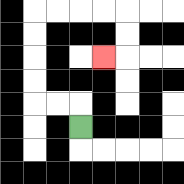{'start': '[3, 5]', 'end': '[4, 2]', 'path_directions': 'U,L,L,U,U,U,U,R,R,R,R,D,D,L', 'path_coordinates': '[[3, 5], [3, 4], [2, 4], [1, 4], [1, 3], [1, 2], [1, 1], [1, 0], [2, 0], [3, 0], [4, 0], [5, 0], [5, 1], [5, 2], [4, 2]]'}